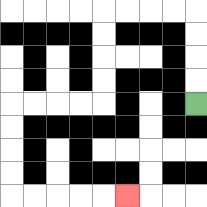{'start': '[8, 4]', 'end': '[5, 8]', 'path_directions': 'U,U,U,U,L,L,L,L,D,D,D,D,L,L,L,L,D,D,D,D,R,R,R,R,R', 'path_coordinates': '[[8, 4], [8, 3], [8, 2], [8, 1], [8, 0], [7, 0], [6, 0], [5, 0], [4, 0], [4, 1], [4, 2], [4, 3], [4, 4], [3, 4], [2, 4], [1, 4], [0, 4], [0, 5], [0, 6], [0, 7], [0, 8], [1, 8], [2, 8], [3, 8], [4, 8], [5, 8]]'}